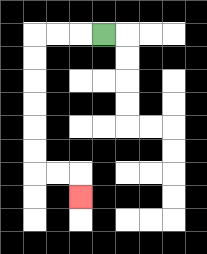{'start': '[4, 1]', 'end': '[3, 8]', 'path_directions': 'L,L,L,D,D,D,D,D,D,R,R,D', 'path_coordinates': '[[4, 1], [3, 1], [2, 1], [1, 1], [1, 2], [1, 3], [1, 4], [1, 5], [1, 6], [1, 7], [2, 7], [3, 7], [3, 8]]'}